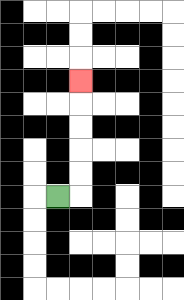{'start': '[2, 8]', 'end': '[3, 3]', 'path_directions': 'R,U,U,U,U,U', 'path_coordinates': '[[2, 8], [3, 8], [3, 7], [3, 6], [3, 5], [3, 4], [3, 3]]'}